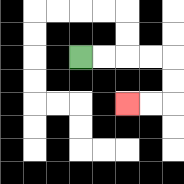{'start': '[3, 2]', 'end': '[5, 4]', 'path_directions': 'R,R,R,R,D,D,L,L', 'path_coordinates': '[[3, 2], [4, 2], [5, 2], [6, 2], [7, 2], [7, 3], [7, 4], [6, 4], [5, 4]]'}